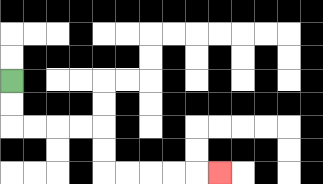{'start': '[0, 3]', 'end': '[9, 7]', 'path_directions': 'D,D,R,R,R,R,D,D,R,R,R,R,R', 'path_coordinates': '[[0, 3], [0, 4], [0, 5], [1, 5], [2, 5], [3, 5], [4, 5], [4, 6], [4, 7], [5, 7], [6, 7], [7, 7], [8, 7], [9, 7]]'}